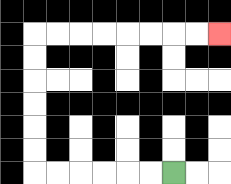{'start': '[7, 7]', 'end': '[9, 1]', 'path_directions': 'L,L,L,L,L,L,U,U,U,U,U,U,R,R,R,R,R,R,R,R', 'path_coordinates': '[[7, 7], [6, 7], [5, 7], [4, 7], [3, 7], [2, 7], [1, 7], [1, 6], [1, 5], [1, 4], [1, 3], [1, 2], [1, 1], [2, 1], [3, 1], [4, 1], [5, 1], [6, 1], [7, 1], [8, 1], [9, 1]]'}